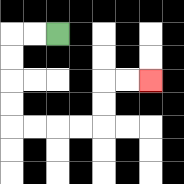{'start': '[2, 1]', 'end': '[6, 3]', 'path_directions': 'L,L,D,D,D,D,R,R,R,R,U,U,R,R', 'path_coordinates': '[[2, 1], [1, 1], [0, 1], [0, 2], [0, 3], [0, 4], [0, 5], [1, 5], [2, 5], [3, 5], [4, 5], [4, 4], [4, 3], [5, 3], [6, 3]]'}